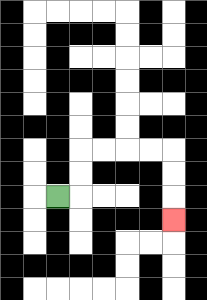{'start': '[2, 8]', 'end': '[7, 9]', 'path_directions': 'R,U,U,R,R,R,R,D,D,D', 'path_coordinates': '[[2, 8], [3, 8], [3, 7], [3, 6], [4, 6], [5, 6], [6, 6], [7, 6], [7, 7], [7, 8], [7, 9]]'}